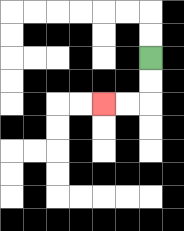{'start': '[6, 2]', 'end': '[4, 4]', 'path_directions': 'D,D,L,L', 'path_coordinates': '[[6, 2], [6, 3], [6, 4], [5, 4], [4, 4]]'}